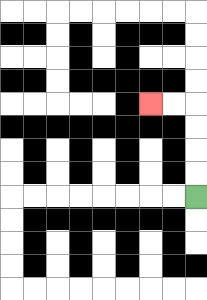{'start': '[8, 8]', 'end': '[6, 4]', 'path_directions': 'U,U,U,U,L,L', 'path_coordinates': '[[8, 8], [8, 7], [8, 6], [8, 5], [8, 4], [7, 4], [6, 4]]'}